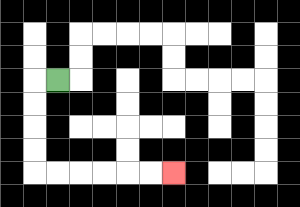{'start': '[2, 3]', 'end': '[7, 7]', 'path_directions': 'L,D,D,D,D,R,R,R,R,R,R', 'path_coordinates': '[[2, 3], [1, 3], [1, 4], [1, 5], [1, 6], [1, 7], [2, 7], [3, 7], [4, 7], [5, 7], [6, 7], [7, 7]]'}